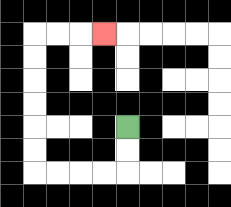{'start': '[5, 5]', 'end': '[4, 1]', 'path_directions': 'D,D,L,L,L,L,U,U,U,U,U,U,R,R,R', 'path_coordinates': '[[5, 5], [5, 6], [5, 7], [4, 7], [3, 7], [2, 7], [1, 7], [1, 6], [1, 5], [1, 4], [1, 3], [1, 2], [1, 1], [2, 1], [3, 1], [4, 1]]'}